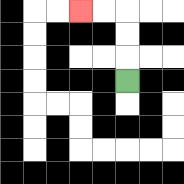{'start': '[5, 3]', 'end': '[3, 0]', 'path_directions': 'U,U,U,L,L', 'path_coordinates': '[[5, 3], [5, 2], [5, 1], [5, 0], [4, 0], [3, 0]]'}